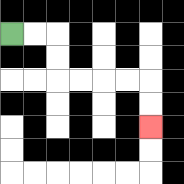{'start': '[0, 1]', 'end': '[6, 5]', 'path_directions': 'R,R,D,D,R,R,R,R,D,D', 'path_coordinates': '[[0, 1], [1, 1], [2, 1], [2, 2], [2, 3], [3, 3], [4, 3], [5, 3], [6, 3], [6, 4], [6, 5]]'}